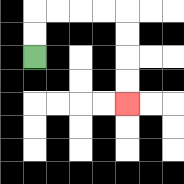{'start': '[1, 2]', 'end': '[5, 4]', 'path_directions': 'U,U,R,R,R,R,D,D,D,D', 'path_coordinates': '[[1, 2], [1, 1], [1, 0], [2, 0], [3, 0], [4, 0], [5, 0], [5, 1], [5, 2], [5, 3], [5, 4]]'}